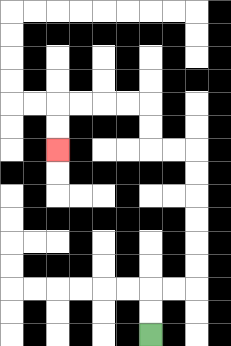{'start': '[6, 14]', 'end': '[2, 6]', 'path_directions': 'U,U,R,R,U,U,U,U,U,U,L,L,U,U,L,L,L,L,D,D', 'path_coordinates': '[[6, 14], [6, 13], [6, 12], [7, 12], [8, 12], [8, 11], [8, 10], [8, 9], [8, 8], [8, 7], [8, 6], [7, 6], [6, 6], [6, 5], [6, 4], [5, 4], [4, 4], [3, 4], [2, 4], [2, 5], [2, 6]]'}